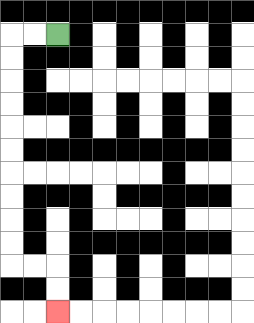{'start': '[2, 1]', 'end': '[2, 13]', 'path_directions': 'L,L,D,D,D,D,D,D,D,D,D,D,R,R,D,D', 'path_coordinates': '[[2, 1], [1, 1], [0, 1], [0, 2], [0, 3], [0, 4], [0, 5], [0, 6], [0, 7], [0, 8], [0, 9], [0, 10], [0, 11], [1, 11], [2, 11], [2, 12], [2, 13]]'}